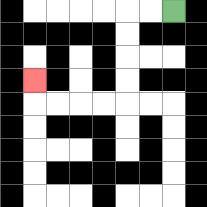{'start': '[7, 0]', 'end': '[1, 3]', 'path_directions': 'L,L,D,D,D,D,L,L,L,L,U', 'path_coordinates': '[[7, 0], [6, 0], [5, 0], [5, 1], [5, 2], [5, 3], [5, 4], [4, 4], [3, 4], [2, 4], [1, 4], [1, 3]]'}